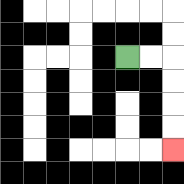{'start': '[5, 2]', 'end': '[7, 6]', 'path_directions': 'R,R,D,D,D,D', 'path_coordinates': '[[5, 2], [6, 2], [7, 2], [7, 3], [7, 4], [7, 5], [7, 6]]'}